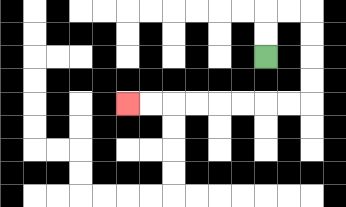{'start': '[11, 2]', 'end': '[5, 4]', 'path_directions': 'U,U,R,R,D,D,D,D,L,L,L,L,L,L,L,L', 'path_coordinates': '[[11, 2], [11, 1], [11, 0], [12, 0], [13, 0], [13, 1], [13, 2], [13, 3], [13, 4], [12, 4], [11, 4], [10, 4], [9, 4], [8, 4], [7, 4], [6, 4], [5, 4]]'}